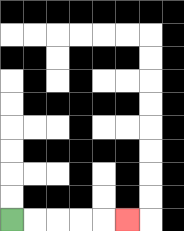{'start': '[0, 9]', 'end': '[5, 9]', 'path_directions': 'R,R,R,R,R', 'path_coordinates': '[[0, 9], [1, 9], [2, 9], [3, 9], [4, 9], [5, 9]]'}